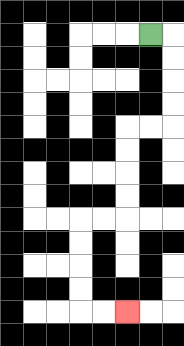{'start': '[6, 1]', 'end': '[5, 13]', 'path_directions': 'R,D,D,D,D,L,L,D,D,D,D,L,L,D,D,D,D,R,R', 'path_coordinates': '[[6, 1], [7, 1], [7, 2], [7, 3], [7, 4], [7, 5], [6, 5], [5, 5], [5, 6], [5, 7], [5, 8], [5, 9], [4, 9], [3, 9], [3, 10], [3, 11], [3, 12], [3, 13], [4, 13], [5, 13]]'}